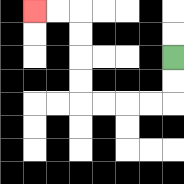{'start': '[7, 2]', 'end': '[1, 0]', 'path_directions': 'D,D,L,L,L,L,U,U,U,U,L,L', 'path_coordinates': '[[7, 2], [7, 3], [7, 4], [6, 4], [5, 4], [4, 4], [3, 4], [3, 3], [3, 2], [3, 1], [3, 0], [2, 0], [1, 0]]'}